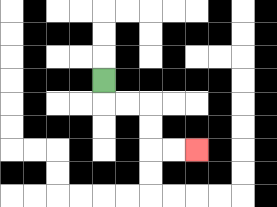{'start': '[4, 3]', 'end': '[8, 6]', 'path_directions': 'D,R,R,D,D,R,R', 'path_coordinates': '[[4, 3], [4, 4], [5, 4], [6, 4], [6, 5], [6, 6], [7, 6], [8, 6]]'}